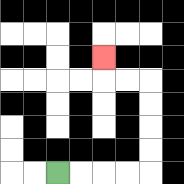{'start': '[2, 7]', 'end': '[4, 2]', 'path_directions': 'R,R,R,R,U,U,U,U,L,L,U', 'path_coordinates': '[[2, 7], [3, 7], [4, 7], [5, 7], [6, 7], [6, 6], [6, 5], [6, 4], [6, 3], [5, 3], [4, 3], [4, 2]]'}